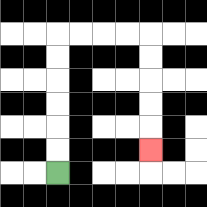{'start': '[2, 7]', 'end': '[6, 6]', 'path_directions': 'U,U,U,U,U,U,R,R,R,R,D,D,D,D,D', 'path_coordinates': '[[2, 7], [2, 6], [2, 5], [2, 4], [2, 3], [2, 2], [2, 1], [3, 1], [4, 1], [5, 1], [6, 1], [6, 2], [6, 3], [6, 4], [6, 5], [6, 6]]'}